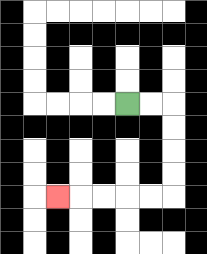{'start': '[5, 4]', 'end': '[2, 8]', 'path_directions': 'R,R,D,D,D,D,L,L,L,L,L', 'path_coordinates': '[[5, 4], [6, 4], [7, 4], [7, 5], [7, 6], [7, 7], [7, 8], [6, 8], [5, 8], [4, 8], [3, 8], [2, 8]]'}